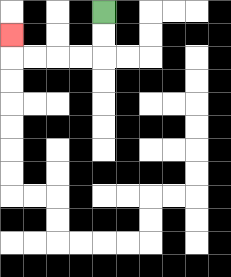{'start': '[4, 0]', 'end': '[0, 1]', 'path_directions': 'D,D,L,L,L,L,U', 'path_coordinates': '[[4, 0], [4, 1], [4, 2], [3, 2], [2, 2], [1, 2], [0, 2], [0, 1]]'}